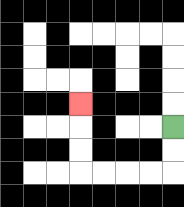{'start': '[7, 5]', 'end': '[3, 4]', 'path_directions': 'D,D,L,L,L,L,U,U,U', 'path_coordinates': '[[7, 5], [7, 6], [7, 7], [6, 7], [5, 7], [4, 7], [3, 7], [3, 6], [3, 5], [3, 4]]'}